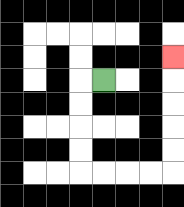{'start': '[4, 3]', 'end': '[7, 2]', 'path_directions': 'L,D,D,D,D,R,R,R,R,U,U,U,U,U', 'path_coordinates': '[[4, 3], [3, 3], [3, 4], [3, 5], [3, 6], [3, 7], [4, 7], [5, 7], [6, 7], [7, 7], [7, 6], [7, 5], [7, 4], [7, 3], [7, 2]]'}